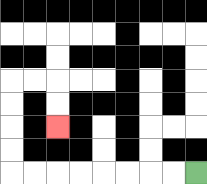{'start': '[8, 7]', 'end': '[2, 5]', 'path_directions': 'L,L,L,L,L,L,L,L,U,U,U,U,R,R,D,D', 'path_coordinates': '[[8, 7], [7, 7], [6, 7], [5, 7], [4, 7], [3, 7], [2, 7], [1, 7], [0, 7], [0, 6], [0, 5], [0, 4], [0, 3], [1, 3], [2, 3], [2, 4], [2, 5]]'}